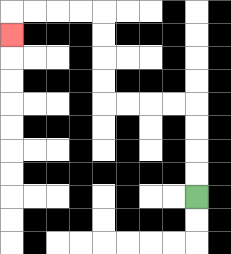{'start': '[8, 8]', 'end': '[0, 1]', 'path_directions': 'U,U,U,U,L,L,L,L,U,U,U,U,L,L,L,L,D', 'path_coordinates': '[[8, 8], [8, 7], [8, 6], [8, 5], [8, 4], [7, 4], [6, 4], [5, 4], [4, 4], [4, 3], [4, 2], [4, 1], [4, 0], [3, 0], [2, 0], [1, 0], [0, 0], [0, 1]]'}